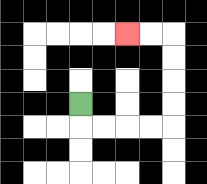{'start': '[3, 4]', 'end': '[5, 1]', 'path_directions': 'D,R,R,R,R,U,U,U,U,L,L', 'path_coordinates': '[[3, 4], [3, 5], [4, 5], [5, 5], [6, 5], [7, 5], [7, 4], [7, 3], [7, 2], [7, 1], [6, 1], [5, 1]]'}